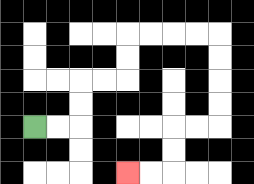{'start': '[1, 5]', 'end': '[5, 7]', 'path_directions': 'R,R,U,U,R,R,U,U,R,R,R,R,D,D,D,D,L,L,D,D,L,L', 'path_coordinates': '[[1, 5], [2, 5], [3, 5], [3, 4], [3, 3], [4, 3], [5, 3], [5, 2], [5, 1], [6, 1], [7, 1], [8, 1], [9, 1], [9, 2], [9, 3], [9, 4], [9, 5], [8, 5], [7, 5], [7, 6], [7, 7], [6, 7], [5, 7]]'}